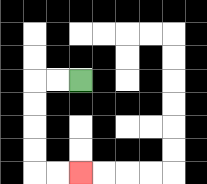{'start': '[3, 3]', 'end': '[3, 7]', 'path_directions': 'L,L,D,D,D,D,R,R', 'path_coordinates': '[[3, 3], [2, 3], [1, 3], [1, 4], [1, 5], [1, 6], [1, 7], [2, 7], [3, 7]]'}